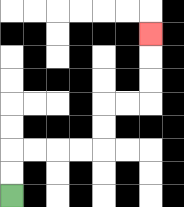{'start': '[0, 8]', 'end': '[6, 1]', 'path_directions': 'U,U,R,R,R,R,U,U,R,R,U,U,U', 'path_coordinates': '[[0, 8], [0, 7], [0, 6], [1, 6], [2, 6], [3, 6], [4, 6], [4, 5], [4, 4], [5, 4], [6, 4], [6, 3], [6, 2], [6, 1]]'}